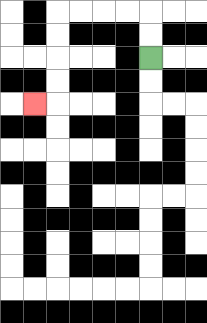{'start': '[6, 2]', 'end': '[1, 4]', 'path_directions': 'U,U,L,L,L,L,D,D,D,D,L', 'path_coordinates': '[[6, 2], [6, 1], [6, 0], [5, 0], [4, 0], [3, 0], [2, 0], [2, 1], [2, 2], [2, 3], [2, 4], [1, 4]]'}